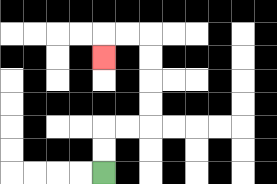{'start': '[4, 7]', 'end': '[4, 2]', 'path_directions': 'U,U,R,R,U,U,U,U,L,L,D', 'path_coordinates': '[[4, 7], [4, 6], [4, 5], [5, 5], [6, 5], [6, 4], [6, 3], [6, 2], [6, 1], [5, 1], [4, 1], [4, 2]]'}